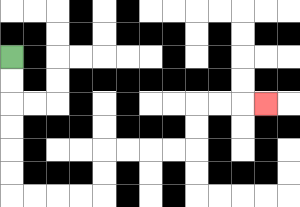{'start': '[0, 2]', 'end': '[11, 4]', 'path_directions': 'D,D,D,D,D,D,R,R,R,R,U,U,R,R,R,R,U,U,R,R,R', 'path_coordinates': '[[0, 2], [0, 3], [0, 4], [0, 5], [0, 6], [0, 7], [0, 8], [1, 8], [2, 8], [3, 8], [4, 8], [4, 7], [4, 6], [5, 6], [6, 6], [7, 6], [8, 6], [8, 5], [8, 4], [9, 4], [10, 4], [11, 4]]'}